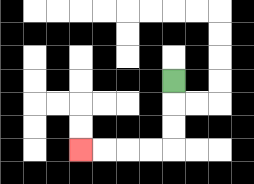{'start': '[7, 3]', 'end': '[3, 6]', 'path_directions': 'D,D,D,L,L,L,L', 'path_coordinates': '[[7, 3], [7, 4], [7, 5], [7, 6], [6, 6], [5, 6], [4, 6], [3, 6]]'}